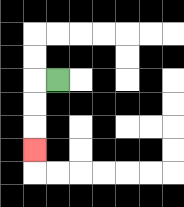{'start': '[2, 3]', 'end': '[1, 6]', 'path_directions': 'L,D,D,D', 'path_coordinates': '[[2, 3], [1, 3], [1, 4], [1, 5], [1, 6]]'}